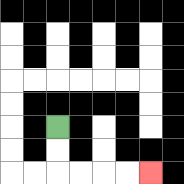{'start': '[2, 5]', 'end': '[6, 7]', 'path_directions': 'D,D,R,R,R,R', 'path_coordinates': '[[2, 5], [2, 6], [2, 7], [3, 7], [4, 7], [5, 7], [6, 7]]'}